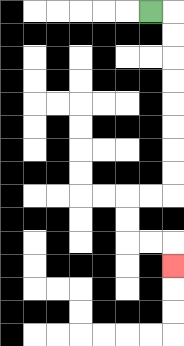{'start': '[6, 0]', 'end': '[7, 11]', 'path_directions': 'R,D,D,D,D,D,D,D,D,L,L,D,D,R,R,D', 'path_coordinates': '[[6, 0], [7, 0], [7, 1], [7, 2], [7, 3], [7, 4], [7, 5], [7, 6], [7, 7], [7, 8], [6, 8], [5, 8], [5, 9], [5, 10], [6, 10], [7, 10], [7, 11]]'}